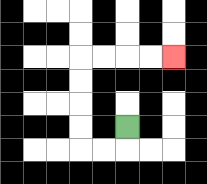{'start': '[5, 5]', 'end': '[7, 2]', 'path_directions': 'D,L,L,U,U,U,U,R,R,R,R', 'path_coordinates': '[[5, 5], [5, 6], [4, 6], [3, 6], [3, 5], [3, 4], [3, 3], [3, 2], [4, 2], [5, 2], [6, 2], [7, 2]]'}